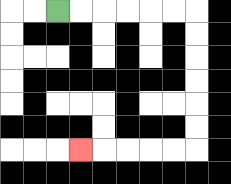{'start': '[2, 0]', 'end': '[3, 6]', 'path_directions': 'R,R,R,R,R,R,D,D,D,D,D,D,L,L,L,L,L', 'path_coordinates': '[[2, 0], [3, 0], [4, 0], [5, 0], [6, 0], [7, 0], [8, 0], [8, 1], [8, 2], [8, 3], [8, 4], [8, 5], [8, 6], [7, 6], [6, 6], [5, 6], [4, 6], [3, 6]]'}